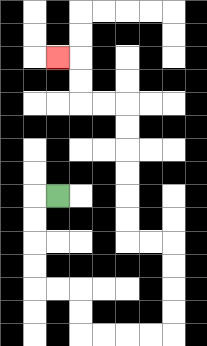{'start': '[2, 8]', 'end': '[2, 2]', 'path_directions': 'L,D,D,D,D,R,R,D,D,R,R,R,R,U,U,U,U,L,L,U,U,U,U,U,U,L,L,U,U,L', 'path_coordinates': '[[2, 8], [1, 8], [1, 9], [1, 10], [1, 11], [1, 12], [2, 12], [3, 12], [3, 13], [3, 14], [4, 14], [5, 14], [6, 14], [7, 14], [7, 13], [7, 12], [7, 11], [7, 10], [6, 10], [5, 10], [5, 9], [5, 8], [5, 7], [5, 6], [5, 5], [5, 4], [4, 4], [3, 4], [3, 3], [3, 2], [2, 2]]'}